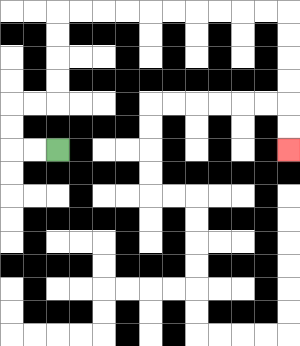{'start': '[2, 6]', 'end': '[12, 6]', 'path_directions': 'L,L,U,U,R,R,U,U,U,U,R,R,R,R,R,R,R,R,R,R,D,D,D,D,D,D', 'path_coordinates': '[[2, 6], [1, 6], [0, 6], [0, 5], [0, 4], [1, 4], [2, 4], [2, 3], [2, 2], [2, 1], [2, 0], [3, 0], [4, 0], [5, 0], [6, 0], [7, 0], [8, 0], [9, 0], [10, 0], [11, 0], [12, 0], [12, 1], [12, 2], [12, 3], [12, 4], [12, 5], [12, 6]]'}